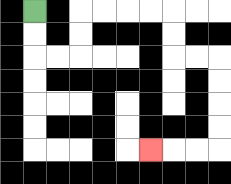{'start': '[1, 0]', 'end': '[6, 6]', 'path_directions': 'D,D,R,R,U,U,R,R,R,R,D,D,R,R,D,D,D,D,L,L,L', 'path_coordinates': '[[1, 0], [1, 1], [1, 2], [2, 2], [3, 2], [3, 1], [3, 0], [4, 0], [5, 0], [6, 0], [7, 0], [7, 1], [7, 2], [8, 2], [9, 2], [9, 3], [9, 4], [9, 5], [9, 6], [8, 6], [7, 6], [6, 6]]'}